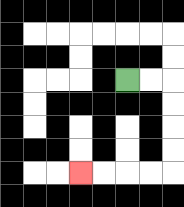{'start': '[5, 3]', 'end': '[3, 7]', 'path_directions': 'R,R,D,D,D,D,L,L,L,L', 'path_coordinates': '[[5, 3], [6, 3], [7, 3], [7, 4], [7, 5], [7, 6], [7, 7], [6, 7], [5, 7], [4, 7], [3, 7]]'}